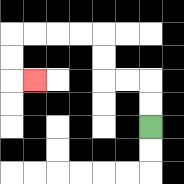{'start': '[6, 5]', 'end': '[1, 3]', 'path_directions': 'U,U,L,L,U,U,L,L,L,L,D,D,R', 'path_coordinates': '[[6, 5], [6, 4], [6, 3], [5, 3], [4, 3], [4, 2], [4, 1], [3, 1], [2, 1], [1, 1], [0, 1], [0, 2], [0, 3], [1, 3]]'}